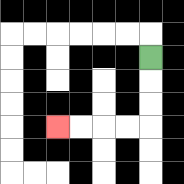{'start': '[6, 2]', 'end': '[2, 5]', 'path_directions': 'D,D,D,L,L,L,L', 'path_coordinates': '[[6, 2], [6, 3], [6, 4], [6, 5], [5, 5], [4, 5], [3, 5], [2, 5]]'}